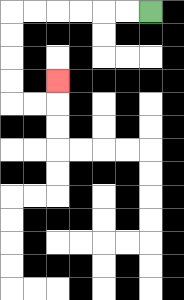{'start': '[6, 0]', 'end': '[2, 3]', 'path_directions': 'L,L,L,L,L,L,D,D,D,D,R,R,U', 'path_coordinates': '[[6, 0], [5, 0], [4, 0], [3, 0], [2, 0], [1, 0], [0, 0], [0, 1], [0, 2], [0, 3], [0, 4], [1, 4], [2, 4], [2, 3]]'}